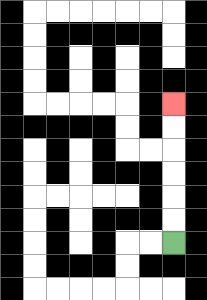{'start': '[7, 10]', 'end': '[7, 4]', 'path_directions': 'U,U,U,U,U,U', 'path_coordinates': '[[7, 10], [7, 9], [7, 8], [7, 7], [7, 6], [7, 5], [7, 4]]'}